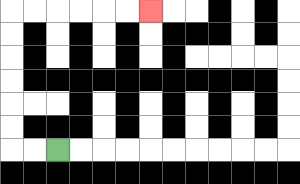{'start': '[2, 6]', 'end': '[6, 0]', 'path_directions': 'L,L,U,U,U,U,U,U,R,R,R,R,R,R', 'path_coordinates': '[[2, 6], [1, 6], [0, 6], [0, 5], [0, 4], [0, 3], [0, 2], [0, 1], [0, 0], [1, 0], [2, 0], [3, 0], [4, 0], [5, 0], [6, 0]]'}